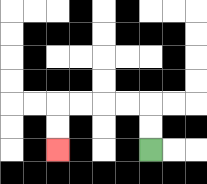{'start': '[6, 6]', 'end': '[2, 6]', 'path_directions': 'U,U,L,L,L,L,D,D', 'path_coordinates': '[[6, 6], [6, 5], [6, 4], [5, 4], [4, 4], [3, 4], [2, 4], [2, 5], [2, 6]]'}